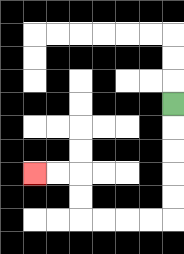{'start': '[7, 4]', 'end': '[1, 7]', 'path_directions': 'D,D,D,D,D,L,L,L,L,U,U,L,L', 'path_coordinates': '[[7, 4], [7, 5], [7, 6], [7, 7], [7, 8], [7, 9], [6, 9], [5, 9], [4, 9], [3, 9], [3, 8], [3, 7], [2, 7], [1, 7]]'}